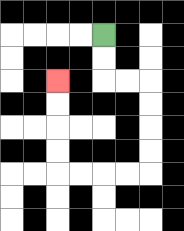{'start': '[4, 1]', 'end': '[2, 3]', 'path_directions': 'D,D,R,R,D,D,D,D,L,L,L,L,U,U,U,U', 'path_coordinates': '[[4, 1], [4, 2], [4, 3], [5, 3], [6, 3], [6, 4], [6, 5], [6, 6], [6, 7], [5, 7], [4, 7], [3, 7], [2, 7], [2, 6], [2, 5], [2, 4], [2, 3]]'}